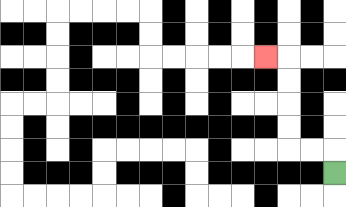{'start': '[14, 7]', 'end': '[11, 2]', 'path_directions': 'U,L,L,U,U,U,U,L', 'path_coordinates': '[[14, 7], [14, 6], [13, 6], [12, 6], [12, 5], [12, 4], [12, 3], [12, 2], [11, 2]]'}